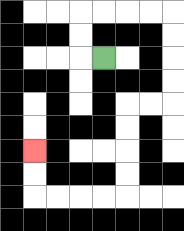{'start': '[4, 2]', 'end': '[1, 6]', 'path_directions': 'L,U,U,R,R,R,R,D,D,D,D,L,L,D,D,D,D,L,L,L,L,U,U', 'path_coordinates': '[[4, 2], [3, 2], [3, 1], [3, 0], [4, 0], [5, 0], [6, 0], [7, 0], [7, 1], [7, 2], [7, 3], [7, 4], [6, 4], [5, 4], [5, 5], [5, 6], [5, 7], [5, 8], [4, 8], [3, 8], [2, 8], [1, 8], [1, 7], [1, 6]]'}